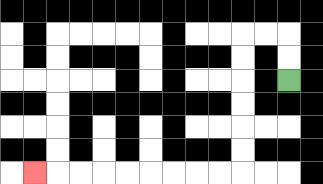{'start': '[12, 3]', 'end': '[1, 7]', 'path_directions': 'U,U,L,L,D,D,D,D,D,D,L,L,L,L,L,L,L,L,L', 'path_coordinates': '[[12, 3], [12, 2], [12, 1], [11, 1], [10, 1], [10, 2], [10, 3], [10, 4], [10, 5], [10, 6], [10, 7], [9, 7], [8, 7], [7, 7], [6, 7], [5, 7], [4, 7], [3, 7], [2, 7], [1, 7]]'}